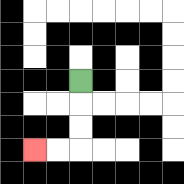{'start': '[3, 3]', 'end': '[1, 6]', 'path_directions': 'D,D,D,L,L', 'path_coordinates': '[[3, 3], [3, 4], [3, 5], [3, 6], [2, 6], [1, 6]]'}